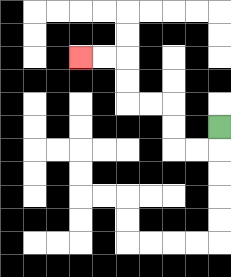{'start': '[9, 5]', 'end': '[3, 2]', 'path_directions': 'D,L,L,U,U,L,L,U,U,L,L', 'path_coordinates': '[[9, 5], [9, 6], [8, 6], [7, 6], [7, 5], [7, 4], [6, 4], [5, 4], [5, 3], [5, 2], [4, 2], [3, 2]]'}